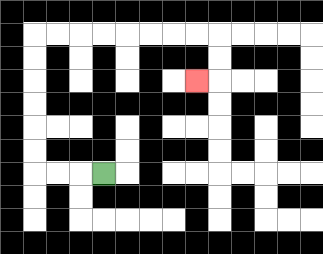{'start': '[4, 7]', 'end': '[8, 3]', 'path_directions': 'L,L,L,U,U,U,U,U,U,R,R,R,R,R,R,R,R,D,D,L', 'path_coordinates': '[[4, 7], [3, 7], [2, 7], [1, 7], [1, 6], [1, 5], [1, 4], [1, 3], [1, 2], [1, 1], [2, 1], [3, 1], [4, 1], [5, 1], [6, 1], [7, 1], [8, 1], [9, 1], [9, 2], [9, 3], [8, 3]]'}